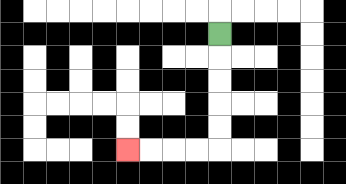{'start': '[9, 1]', 'end': '[5, 6]', 'path_directions': 'D,D,D,D,D,L,L,L,L', 'path_coordinates': '[[9, 1], [9, 2], [9, 3], [9, 4], [9, 5], [9, 6], [8, 6], [7, 6], [6, 6], [5, 6]]'}